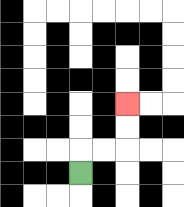{'start': '[3, 7]', 'end': '[5, 4]', 'path_directions': 'U,R,R,U,U', 'path_coordinates': '[[3, 7], [3, 6], [4, 6], [5, 6], [5, 5], [5, 4]]'}